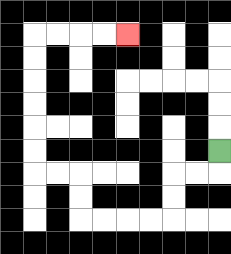{'start': '[9, 6]', 'end': '[5, 1]', 'path_directions': 'D,L,L,D,D,L,L,L,L,U,U,L,L,U,U,U,U,U,U,R,R,R,R', 'path_coordinates': '[[9, 6], [9, 7], [8, 7], [7, 7], [7, 8], [7, 9], [6, 9], [5, 9], [4, 9], [3, 9], [3, 8], [3, 7], [2, 7], [1, 7], [1, 6], [1, 5], [1, 4], [1, 3], [1, 2], [1, 1], [2, 1], [3, 1], [4, 1], [5, 1]]'}